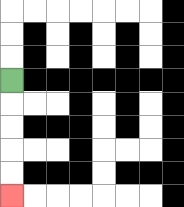{'start': '[0, 3]', 'end': '[0, 8]', 'path_directions': 'D,D,D,D,D', 'path_coordinates': '[[0, 3], [0, 4], [0, 5], [0, 6], [0, 7], [0, 8]]'}